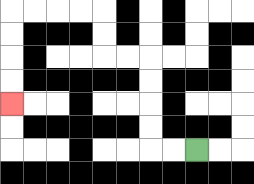{'start': '[8, 6]', 'end': '[0, 4]', 'path_directions': 'L,L,U,U,U,U,L,L,U,U,L,L,L,L,D,D,D,D', 'path_coordinates': '[[8, 6], [7, 6], [6, 6], [6, 5], [6, 4], [6, 3], [6, 2], [5, 2], [4, 2], [4, 1], [4, 0], [3, 0], [2, 0], [1, 0], [0, 0], [0, 1], [0, 2], [0, 3], [0, 4]]'}